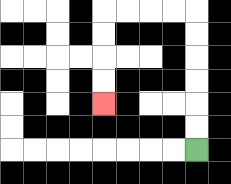{'start': '[8, 6]', 'end': '[4, 4]', 'path_directions': 'U,U,U,U,U,U,L,L,L,L,D,D,D,D', 'path_coordinates': '[[8, 6], [8, 5], [8, 4], [8, 3], [8, 2], [8, 1], [8, 0], [7, 0], [6, 0], [5, 0], [4, 0], [4, 1], [4, 2], [4, 3], [4, 4]]'}